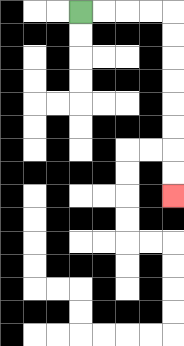{'start': '[3, 0]', 'end': '[7, 8]', 'path_directions': 'R,R,R,R,D,D,D,D,D,D,D,D', 'path_coordinates': '[[3, 0], [4, 0], [5, 0], [6, 0], [7, 0], [7, 1], [7, 2], [7, 3], [7, 4], [7, 5], [7, 6], [7, 7], [7, 8]]'}